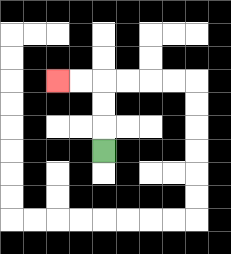{'start': '[4, 6]', 'end': '[2, 3]', 'path_directions': 'U,U,U,L,L', 'path_coordinates': '[[4, 6], [4, 5], [4, 4], [4, 3], [3, 3], [2, 3]]'}